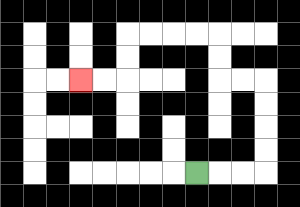{'start': '[8, 7]', 'end': '[3, 3]', 'path_directions': 'R,R,R,U,U,U,U,L,L,U,U,L,L,L,L,D,D,L,L', 'path_coordinates': '[[8, 7], [9, 7], [10, 7], [11, 7], [11, 6], [11, 5], [11, 4], [11, 3], [10, 3], [9, 3], [9, 2], [9, 1], [8, 1], [7, 1], [6, 1], [5, 1], [5, 2], [5, 3], [4, 3], [3, 3]]'}